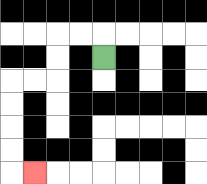{'start': '[4, 2]', 'end': '[1, 7]', 'path_directions': 'U,L,L,D,D,L,L,D,D,D,D,R', 'path_coordinates': '[[4, 2], [4, 1], [3, 1], [2, 1], [2, 2], [2, 3], [1, 3], [0, 3], [0, 4], [0, 5], [0, 6], [0, 7], [1, 7]]'}